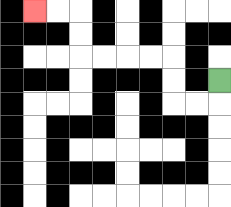{'start': '[9, 3]', 'end': '[1, 0]', 'path_directions': 'D,L,L,U,U,L,L,L,L,U,U,L,L', 'path_coordinates': '[[9, 3], [9, 4], [8, 4], [7, 4], [7, 3], [7, 2], [6, 2], [5, 2], [4, 2], [3, 2], [3, 1], [3, 0], [2, 0], [1, 0]]'}